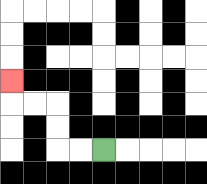{'start': '[4, 6]', 'end': '[0, 3]', 'path_directions': 'L,L,U,U,L,L,U', 'path_coordinates': '[[4, 6], [3, 6], [2, 6], [2, 5], [2, 4], [1, 4], [0, 4], [0, 3]]'}